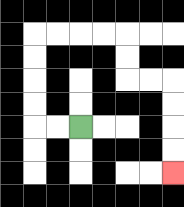{'start': '[3, 5]', 'end': '[7, 7]', 'path_directions': 'L,L,U,U,U,U,R,R,R,R,D,D,R,R,D,D,D,D', 'path_coordinates': '[[3, 5], [2, 5], [1, 5], [1, 4], [1, 3], [1, 2], [1, 1], [2, 1], [3, 1], [4, 1], [5, 1], [5, 2], [5, 3], [6, 3], [7, 3], [7, 4], [7, 5], [7, 6], [7, 7]]'}